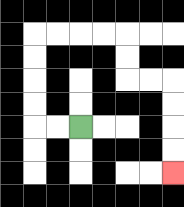{'start': '[3, 5]', 'end': '[7, 7]', 'path_directions': 'L,L,U,U,U,U,R,R,R,R,D,D,R,R,D,D,D,D', 'path_coordinates': '[[3, 5], [2, 5], [1, 5], [1, 4], [1, 3], [1, 2], [1, 1], [2, 1], [3, 1], [4, 1], [5, 1], [5, 2], [5, 3], [6, 3], [7, 3], [7, 4], [7, 5], [7, 6], [7, 7]]'}